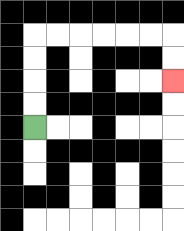{'start': '[1, 5]', 'end': '[7, 3]', 'path_directions': 'U,U,U,U,R,R,R,R,R,R,D,D', 'path_coordinates': '[[1, 5], [1, 4], [1, 3], [1, 2], [1, 1], [2, 1], [3, 1], [4, 1], [5, 1], [6, 1], [7, 1], [7, 2], [7, 3]]'}